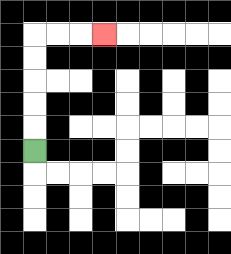{'start': '[1, 6]', 'end': '[4, 1]', 'path_directions': 'U,U,U,U,U,R,R,R', 'path_coordinates': '[[1, 6], [1, 5], [1, 4], [1, 3], [1, 2], [1, 1], [2, 1], [3, 1], [4, 1]]'}